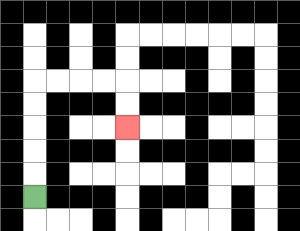{'start': '[1, 8]', 'end': '[5, 5]', 'path_directions': 'U,U,U,U,U,R,R,R,R,D,D', 'path_coordinates': '[[1, 8], [1, 7], [1, 6], [1, 5], [1, 4], [1, 3], [2, 3], [3, 3], [4, 3], [5, 3], [5, 4], [5, 5]]'}